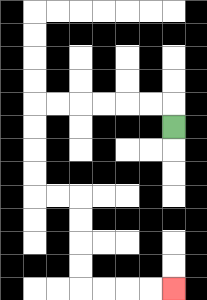{'start': '[7, 5]', 'end': '[7, 12]', 'path_directions': 'U,L,L,L,L,L,L,D,D,D,D,R,R,D,D,D,D,R,R,R,R', 'path_coordinates': '[[7, 5], [7, 4], [6, 4], [5, 4], [4, 4], [3, 4], [2, 4], [1, 4], [1, 5], [1, 6], [1, 7], [1, 8], [2, 8], [3, 8], [3, 9], [3, 10], [3, 11], [3, 12], [4, 12], [5, 12], [6, 12], [7, 12]]'}